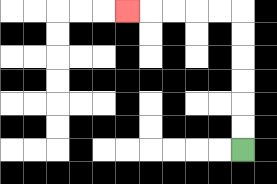{'start': '[10, 6]', 'end': '[5, 0]', 'path_directions': 'U,U,U,U,U,U,L,L,L,L,L', 'path_coordinates': '[[10, 6], [10, 5], [10, 4], [10, 3], [10, 2], [10, 1], [10, 0], [9, 0], [8, 0], [7, 0], [6, 0], [5, 0]]'}